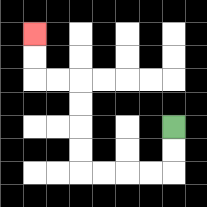{'start': '[7, 5]', 'end': '[1, 1]', 'path_directions': 'D,D,L,L,L,L,U,U,U,U,L,L,U,U', 'path_coordinates': '[[7, 5], [7, 6], [7, 7], [6, 7], [5, 7], [4, 7], [3, 7], [3, 6], [3, 5], [3, 4], [3, 3], [2, 3], [1, 3], [1, 2], [1, 1]]'}